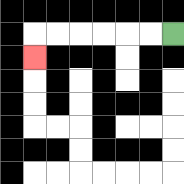{'start': '[7, 1]', 'end': '[1, 2]', 'path_directions': 'L,L,L,L,L,L,D', 'path_coordinates': '[[7, 1], [6, 1], [5, 1], [4, 1], [3, 1], [2, 1], [1, 1], [1, 2]]'}